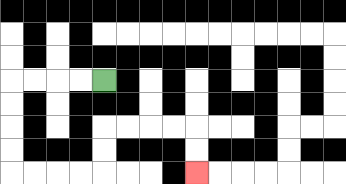{'start': '[4, 3]', 'end': '[8, 7]', 'path_directions': 'L,L,L,L,D,D,D,D,R,R,R,R,U,U,R,R,R,R,D,D', 'path_coordinates': '[[4, 3], [3, 3], [2, 3], [1, 3], [0, 3], [0, 4], [0, 5], [0, 6], [0, 7], [1, 7], [2, 7], [3, 7], [4, 7], [4, 6], [4, 5], [5, 5], [6, 5], [7, 5], [8, 5], [8, 6], [8, 7]]'}